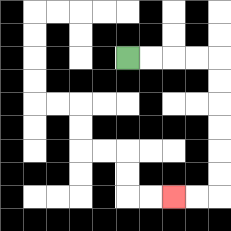{'start': '[5, 2]', 'end': '[7, 8]', 'path_directions': 'R,R,R,R,D,D,D,D,D,D,L,L', 'path_coordinates': '[[5, 2], [6, 2], [7, 2], [8, 2], [9, 2], [9, 3], [9, 4], [9, 5], [9, 6], [9, 7], [9, 8], [8, 8], [7, 8]]'}